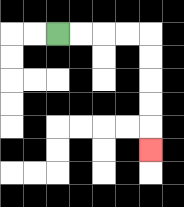{'start': '[2, 1]', 'end': '[6, 6]', 'path_directions': 'R,R,R,R,D,D,D,D,D', 'path_coordinates': '[[2, 1], [3, 1], [4, 1], [5, 1], [6, 1], [6, 2], [6, 3], [6, 4], [6, 5], [6, 6]]'}